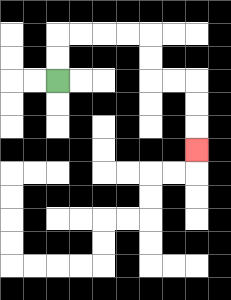{'start': '[2, 3]', 'end': '[8, 6]', 'path_directions': 'U,U,R,R,R,R,D,D,R,R,D,D,D', 'path_coordinates': '[[2, 3], [2, 2], [2, 1], [3, 1], [4, 1], [5, 1], [6, 1], [6, 2], [6, 3], [7, 3], [8, 3], [8, 4], [8, 5], [8, 6]]'}